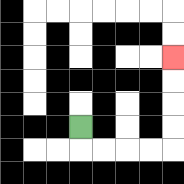{'start': '[3, 5]', 'end': '[7, 2]', 'path_directions': 'D,R,R,R,R,U,U,U,U', 'path_coordinates': '[[3, 5], [3, 6], [4, 6], [5, 6], [6, 6], [7, 6], [7, 5], [7, 4], [7, 3], [7, 2]]'}